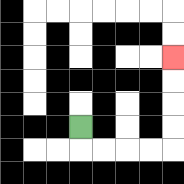{'start': '[3, 5]', 'end': '[7, 2]', 'path_directions': 'D,R,R,R,R,U,U,U,U', 'path_coordinates': '[[3, 5], [3, 6], [4, 6], [5, 6], [6, 6], [7, 6], [7, 5], [7, 4], [7, 3], [7, 2]]'}